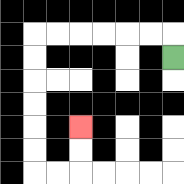{'start': '[7, 2]', 'end': '[3, 5]', 'path_directions': 'U,L,L,L,L,L,L,D,D,D,D,D,D,R,R,U,U', 'path_coordinates': '[[7, 2], [7, 1], [6, 1], [5, 1], [4, 1], [3, 1], [2, 1], [1, 1], [1, 2], [1, 3], [1, 4], [1, 5], [1, 6], [1, 7], [2, 7], [3, 7], [3, 6], [3, 5]]'}